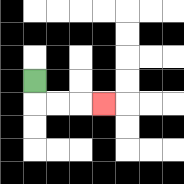{'start': '[1, 3]', 'end': '[4, 4]', 'path_directions': 'D,R,R,R', 'path_coordinates': '[[1, 3], [1, 4], [2, 4], [3, 4], [4, 4]]'}